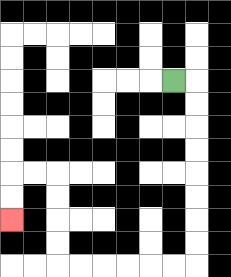{'start': '[7, 3]', 'end': '[0, 9]', 'path_directions': 'R,D,D,D,D,D,D,D,D,L,L,L,L,L,L,U,U,U,U,L,L,D,D', 'path_coordinates': '[[7, 3], [8, 3], [8, 4], [8, 5], [8, 6], [8, 7], [8, 8], [8, 9], [8, 10], [8, 11], [7, 11], [6, 11], [5, 11], [4, 11], [3, 11], [2, 11], [2, 10], [2, 9], [2, 8], [2, 7], [1, 7], [0, 7], [0, 8], [0, 9]]'}